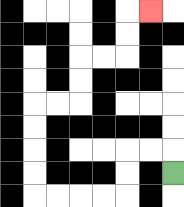{'start': '[7, 7]', 'end': '[6, 0]', 'path_directions': 'U,L,L,D,D,L,L,L,L,U,U,U,U,R,R,U,U,R,R,U,U,R', 'path_coordinates': '[[7, 7], [7, 6], [6, 6], [5, 6], [5, 7], [5, 8], [4, 8], [3, 8], [2, 8], [1, 8], [1, 7], [1, 6], [1, 5], [1, 4], [2, 4], [3, 4], [3, 3], [3, 2], [4, 2], [5, 2], [5, 1], [5, 0], [6, 0]]'}